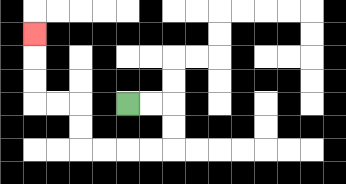{'start': '[5, 4]', 'end': '[1, 1]', 'path_directions': 'R,R,D,D,L,L,L,L,U,U,L,L,U,U,U', 'path_coordinates': '[[5, 4], [6, 4], [7, 4], [7, 5], [7, 6], [6, 6], [5, 6], [4, 6], [3, 6], [3, 5], [3, 4], [2, 4], [1, 4], [1, 3], [1, 2], [1, 1]]'}